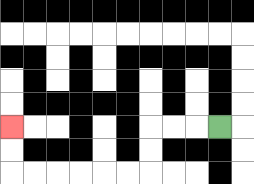{'start': '[9, 5]', 'end': '[0, 5]', 'path_directions': 'L,L,L,D,D,L,L,L,L,L,L,U,U', 'path_coordinates': '[[9, 5], [8, 5], [7, 5], [6, 5], [6, 6], [6, 7], [5, 7], [4, 7], [3, 7], [2, 7], [1, 7], [0, 7], [0, 6], [0, 5]]'}